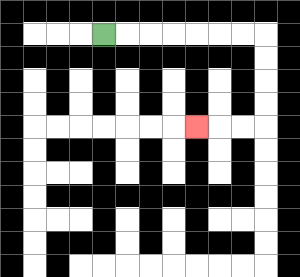{'start': '[4, 1]', 'end': '[8, 5]', 'path_directions': 'R,R,R,R,R,R,R,D,D,D,D,L,L,L', 'path_coordinates': '[[4, 1], [5, 1], [6, 1], [7, 1], [8, 1], [9, 1], [10, 1], [11, 1], [11, 2], [11, 3], [11, 4], [11, 5], [10, 5], [9, 5], [8, 5]]'}